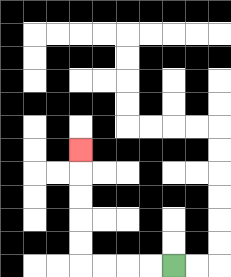{'start': '[7, 11]', 'end': '[3, 6]', 'path_directions': 'L,L,L,L,U,U,U,U,U', 'path_coordinates': '[[7, 11], [6, 11], [5, 11], [4, 11], [3, 11], [3, 10], [3, 9], [3, 8], [3, 7], [3, 6]]'}